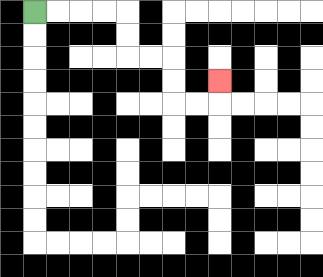{'start': '[1, 0]', 'end': '[9, 3]', 'path_directions': 'R,R,R,R,D,D,R,R,D,D,R,R,U', 'path_coordinates': '[[1, 0], [2, 0], [3, 0], [4, 0], [5, 0], [5, 1], [5, 2], [6, 2], [7, 2], [7, 3], [7, 4], [8, 4], [9, 4], [9, 3]]'}